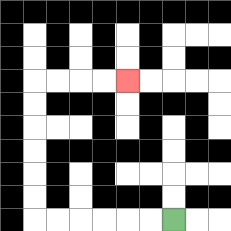{'start': '[7, 9]', 'end': '[5, 3]', 'path_directions': 'L,L,L,L,L,L,U,U,U,U,U,U,R,R,R,R', 'path_coordinates': '[[7, 9], [6, 9], [5, 9], [4, 9], [3, 9], [2, 9], [1, 9], [1, 8], [1, 7], [1, 6], [1, 5], [1, 4], [1, 3], [2, 3], [3, 3], [4, 3], [5, 3]]'}